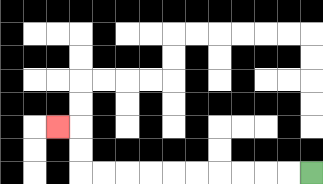{'start': '[13, 7]', 'end': '[2, 5]', 'path_directions': 'L,L,L,L,L,L,L,L,L,L,U,U,L', 'path_coordinates': '[[13, 7], [12, 7], [11, 7], [10, 7], [9, 7], [8, 7], [7, 7], [6, 7], [5, 7], [4, 7], [3, 7], [3, 6], [3, 5], [2, 5]]'}